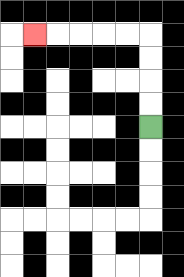{'start': '[6, 5]', 'end': '[1, 1]', 'path_directions': 'U,U,U,U,L,L,L,L,L', 'path_coordinates': '[[6, 5], [6, 4], [6, 3], [6, 2], [6, 1], [5, 1], [4, 1], [3, 1], [2, 1], [1, 1]]'}